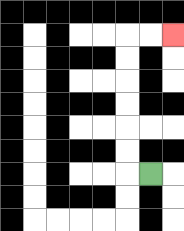{'start': '[6, 7]', 'end': '[7, 1]', 'path_directions': 'L,U,U,U,U,U,U,R,R', 'path_coordinates': '[[6, 7], [5, 7], [5, 6], [5, 5], [5, 4], [5, 3], [5, 2], [5, 1], [6, 1], [7, 1]]'}